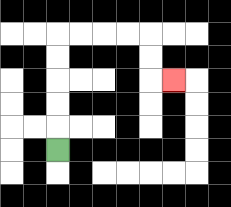{'start': '[2, 6]', 'end': '[7, 3]', 'path_directions': 'U,U,U,U,U,R,R,R,R,D,D,R', 'path_coordinates': '[[2, 6], [2, 5], [2, 4], [2, 3], [2, 2], [2, 1], [3, 1], [4, 1], [5, 1], [6, 1], [6, 2], [6, 3], [7, 3]]'}